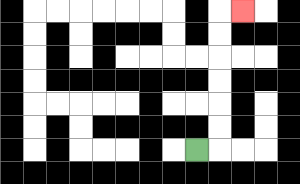{'start': '[8, 6]', 'end': '[10, 0]', 'path_directions': 'R,U,U,U,U,U,U,R', 'path_coordinates': '[[8, 6], [9, 6], [9, 5], [9, 4], [9, 3], [9, 2], [9, 1], [9, 0], [10, 0]]'}